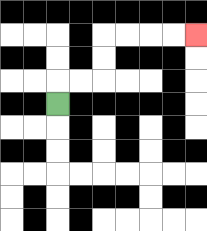{'start': '[2, 4]', 'end': '[8, 1]', 'path_directions': 'U,R,R,U,U,R,R,R,R', 'path_coordinates': '[[2, 4], [2, 3], [3, 3], [4, 3], [4, 2], [4, 1], [5, 1], [6, 1], [7, 1], [8, 1]]'}